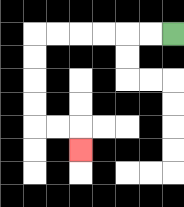{'start': '[7, 1]', 'end': '[3, 6]', 'path_directions': 'L,L,L,L,L,L,D,D,D,D,R,R,D', 'path_coordinates': '[[7, 1], [6, 1], [5, 1], [4, 1], [3, 1], [2, 1], [1, 1], [1, 2], [1, 3], [1, 4], [1, 5], [2, 5], [3, 5], [3, 6]]'}